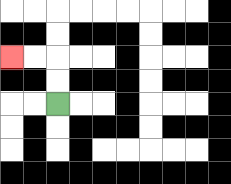{'start': '[2, 4]', 'end': '[0, 2]', 'path_directions': 'U,U,L,L', 'path_coordinates': '[[2, 4], [2, 3], [2, 2], [1, 2], [0, 2]]'}